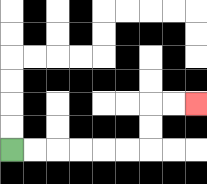{'start': '[0, 6]', 'end': '[8, 4]', 'path_directions': 'R,R,R,R,R,R,U,U,R,R', 'path_coordinates': '[[0, 6], [1, 6], [2, 6], [3, 6], [4, 6], [5, 6], [6, 6], [6, 5], [6, 4], [7, 4], [8, 4]]'}